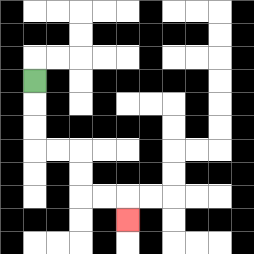{'start': '[1, 3]', 'end': '[5, 9]', 'path_directions': 'D,D,D,R,R,D,D,R,R,D', 'path_coordinates': '[[1, 3], [1, 4], [1, 5], [1, 6], [2, 6], [3, 6], [3, 7], [3, 8], [4, 8], [5, 8], [5, 9]]'}